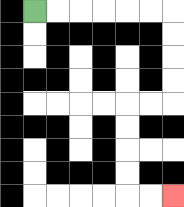{'start': '[1, 0]', 'end': '[7, 8]', 'path_directions': 'R,R,R,R,R,R,D,D,D,D,L,L,D,D,D,D,R,R', 'path_coordinates': '[[1, 0], [2, 0], [3, 0], [4, 0], [5, 0], [6, 0], [7, 0], [7, 1], [7, 2], [7, 3], [7, 4], [6, 4], [5, 4], [5, 5], [5, 6], [5, 7], [5, 8], [6, 8], [7, 8]]'}